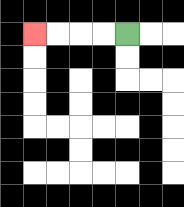{'start': '[5, 1]', 'end': '[1, 1]', 'path_directions': 'L,L,L,L', 'path_coordinates': '[[5, 1], [4, 1], [3, 1], [2, 1], [1, 1]]'}